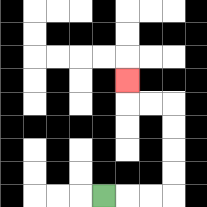{'start': '[4, 8]', 'end': '[5, 3]', 'path_directions': 'R,R,R,U,U,U,U,L,L,U', 'path_coordinates': '[[4, 8], [5, 8], [6, 8], [7, 8], [7, 7], [7, 6], [7, 5], [7, 4], [6, 4], [5, 4], [5, 3]]'}